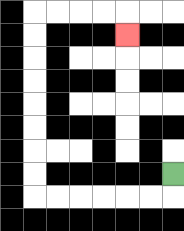{'start': '[7, 7]', 'end': '[5, 1]', 'path_directions': 'D,L,L,L,L,L,L,U,U,U,U,U,U,U,U,R,R,R,R,D', 'path_coordinates': '[[7, 7], [7, 8], [6, 8], [5, 8], [4, 8], [3, 8], [2, 8], [1, 8], [1, 7], [1, 6], [1, 5], [1, 4], [1, 3], [1, 2], [1, 1], [1, 0], [2, 0], [3, 0], [4, 0], [5, 0], [5, 1]]'}